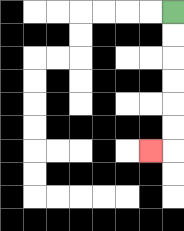{'start': '[7, 0]', 'end': '[6, 6]', 'path_directions': 'D,D,D,D,D,D,L', 'path_coordinates': '[[7, 0], [7, 1], [7, 2], [7, 3], [7, 4], [7, 5], [7, 6], [6, 6]]'}